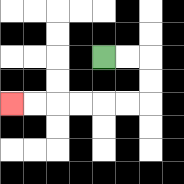{'start': '[4, 2]', 'end': '[0, 4]', 'path_directions': 'R,R,D,D,L,L,L,L,L,L', 'path_coordinates': '[[4, 2], [5, 2], [6, 2], [6, 3], [6, 4], [5, 4], [4, 4], [3, 4], [2, 4], [1, 4], [0, 4]]'}